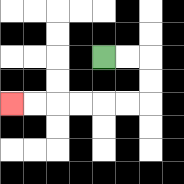{'start': '[4, 2]', 'end': '[0, 4]', 'path_directions': 'R,R,D,D,L,L,L,L,L,L', 'path_coordinates': '[[4, 2], [5, 2], [6, 2], [6, 3], [6, 4], [5, 4], [4, 4], [3, 4], [2, 4], [1, 4], [0, 4]]'}